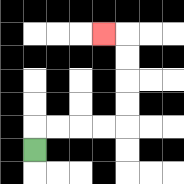{'start': '[1, 6]', 'end': '[4, 1]', 'path_directions': 'U,R,R,R,R,U,U,U,U,L', 'path_coordinates': '[[1, 6], [1, 5], [2, 5], [3, 5], [4, 5], [5, 5], [5, 4], [5, 3], [5, 2], [5, 1], [4, 1]]'}